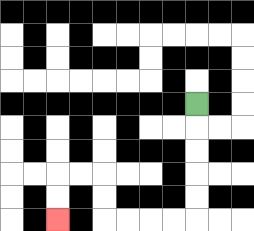{'start': '[8, 4]', 'end': '[2, 9]', 'path_directions': 'D,D,D,D,D,L,L,L,L,U,U,L,L,D,D', 'path_coordinates': '[[8, 4], [8, 5], [8, 6], [8, 7], [8, 8], [8, 9], [7, 9], [6, 9], [5, 9], [4, 9], [4, 8], [4, 7], [3, 7], [2, 7], [2, 8], [2, 9]]'}